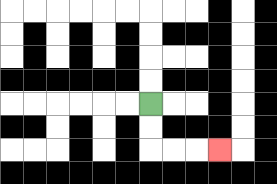{'start': '[6, 4]', 'end': '[9, 6]', 'path_directions': 'D,D,R,R,R', 'path_coordinates': '[[6, 4], [6, 5], [6, 6], [7, 6], [8, 6], [9, 6]]'}